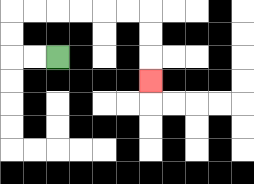{'start': '[2, 2]', 'end': '[6, 3]', 'path_directions': 'L,L,U,U,R,R,R,R,R,R,D,D,D', 'path_coordinates': '[[2, 2], [1, 2], [0, 2], [0, 1], [0, 0], [1, 0], [2, 0], [3, 0], [4, 0], [5, 0], [6, 0], [6, 1], [6, 2], [6, 3]]'}